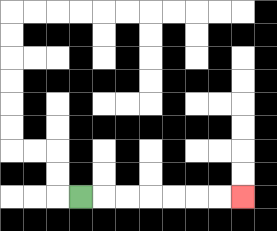{'start': '[3, 8]', 'end': '[10, 8]', 'path_directions': 'R,R,R,R,R,R,R', 'path_coordinates': '[[3, 8], [4, 8], [5, 8], [6, 8], [7, 8], [8, 8], [9, 8], [10, 8]]'}